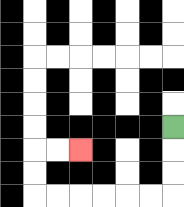{'start': '[7, 5]', 'end': '[3, 6]', 'path_directions': 'D,D,D,L,L,L,L,L,L,U,U,R,R', 'path_coordinates': '[[7, 5], [7, 6], [7, 7], [7, 8], [6, 8], [5, 8], [4, 8], [3, 8], [2, 8], [1, 8], [1, 7], [1, 6], [2, 6], [3, 6]]'}